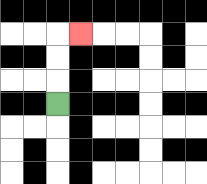{'start': '[2, 4]', 'end': '[3, 1]', 'path_directions': 'U,U,U,R', 'path_coordinates': '[[2, 4], [2, 3], [2, 2], [2, 1], [3, 1]]'}